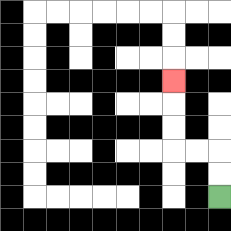{'start': '[9, 8]', 'end': '[7, 3]', 'path_directions': 'U,U,L,L,U,U,U', 'path_coordinates': '[[9, 8], [9, 7], [9, 6], [8, 6], [7, 6], [7, 5], [7, 4], [7, 3]]'}